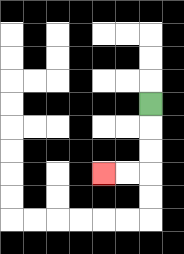{'start': '[6, 4]', 'end': '[4, 7]', 'path_directions': 'D,D,D,L,L', 'path_coordinates': '[[6, 4], [6, 5], [6, 6], [6, 7], [5, 7], [4, 7]]'}